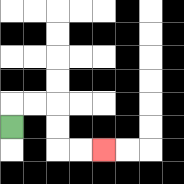{'start': '[0, 5]', 'end': '[4, 6]', 'path_directions': 'U,R,R,D,D,R,R', 'path_coordinates': '[[0, 5], [0, 4], [1, 4], [2, 4], [2, 5], [2, 6], [3, 6], [4, 6]]'}